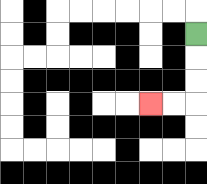{'start': '[8, 1]', 'end': '[6, 4]', 'path_directions': 'D,D,D,L,L', 'path_coordinates': '[[8, 1], [8, 2], [8, 3], [8, 4], [7, 4], [6, 4]]'}